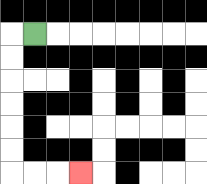{'start': '[1, 1]', 'end': '[3, 7]', 'path_directions': 'L,D,D,D,D,D,D,R,R,R', 'path_coordinates': '[[1, 1], [0, 1], [0, 2], [0, 3], [0, 4], [0, 5], [0, 6], [0, 7], [1, 7], [2, 7], [3, 7]]'}